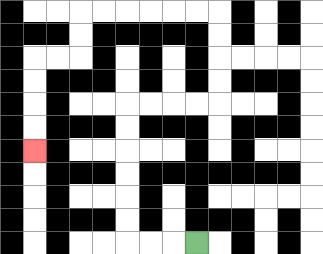{'start': '[8, 10]', 'end': '[1, 6]', 'path_directions': 'L,L,L,U,U,U,U,U,U,R,R,R,R,U,U,U,U,L,L,L,L,L,L,D,D,L,L,D,D,D,D', 'path_coordinates': '[[8, 10], [7, 10], [6, 10], [5, 10], [5, 9], [5, 8], [5, 7], [5, 6], [5, 5], [5, 4], [6, 4], [7, 4], [8, 4], [9, 4], [9, 3], [9, 2], [9, 1], [9, 0], [8, 0], [7, 0], [6, 0], [5, 0], [4, 0], [3, 0], [3, 1], [3, 2], [2, 2], [1, 2], [1, 3], [1, 4], [1, 5], [1, 6]]'}